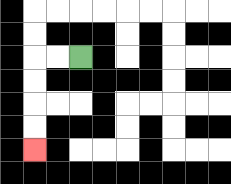{'start': '[3, 2]', 'end': '[1, 6]', 'path_directions': 'L,L,D,D,D,D', 'path_coordinates': '[[3, 2], [2, 2], [1, 2], [1, 3], [1, 4], [1, 5], [1, 6]]'}